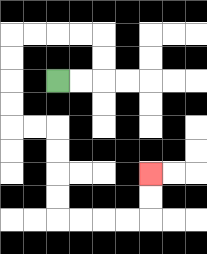{'start': '[2, 3]', 'end': '[6, 7]', 'path_directions': 'R,R,U,U,L,L,L,L,D,D,D,D,R,R,D,D,D,D,R,R,R,R,U,U', 'path_coordinates': '[[2, 3], [3, 3], [4, 3], [4, 2], [4, 1], [3, 1], [2, 1], [1, 1], [0, 1], [0, 2], [0, 3], [0, 4], [0, 5], [1, 5], [2, 5], [2, 6], [2, 7], [2, 8], [2, 9], [3, 9], [4, 9], [5, 9], [6, 9], [6, 8], [6, 7]]'}